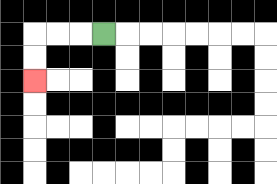{'start': '[4, 1]', 'end': '[1, 3]', 'path_directions': 'L,L,L,D,D', 'path_coordinates': '[[4, 1], [3, 1], [2, 1], [1, 1], [1, 2], [1, 3]]'}